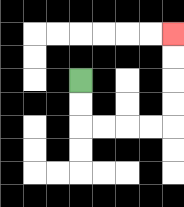{'start': '[3, 3]', 'end': '[7, 1]', 'path_directions': 'D,D,R,R,R,R,U,U,U,U', 'path_coordinates': '[[3, 3], [3, 4], [3, 5], [4, 5], [5, 5], [6, 5], [7, 5], [7, 4], [7, 3], [7, 2], [7, 1]]'}